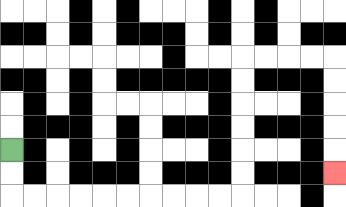{'start': '[0, 6]', 'end': '[14, 7]', 'path_directions': 'D,D,R,R,R,R,R,R,R,R,R,R,U,U,U,U,U,U,R,R,R,R,D,D,D,D,D', 'path_coordinates': '[[0, 6], [0, 7], [0, 8], [1, 8], [2, 8], [3, 8], [4, 8], [5, 8], [6, 8], [7, 8], [8, 8], [9, 8], [10, 8], [10, 7], [10, 6], [10, 5], [10, 4], [10, 3], [10, 2], [11, 2], [12, 2], [13, 2], [14, 2], [14, 3], [14, 4], [14, 5], [14, 6], [14, 7]]'}